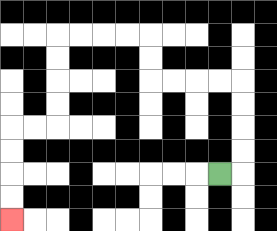{'start': '[9, 7]', 'end': '[0, 9]', 'path_directions': 'R,U,U,U,U,L,L,L,L,U,U,L,L,L,L,D,D,D,D,L,L,D,D,D,D', 'path_coordinates': '[[9, 7], [10, 7], [10, 6], [10, 5], [10, 4], [10, 3], [9, 3], [8, 3], [7, 3], [6, 3], [6, 2], [6, 1], [5, 1], [4, 1], [3, 1], [2, 1], [2, 2], [2, 3], [2, 4], [2, 5], [1, 5], [0, 5], [0, 6], [0, 7], [0, 8], [0, 9]]'}